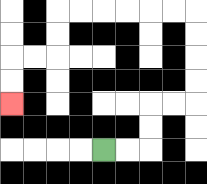{'start': '[4, 6]', 'end': '[0, 4]', 'path_directions': 'R,R,U,U,R,R,U,U,U,U,L,L,L,L,L,L,D,D,L,L,D,D', 'path_coordinates': '[[4, 6], [5, 6], [6, 6], [6, 5], [6, 4], [7, 4], [8, 4], [8, 3], [8, 2], [8, 1], [8, 0], [7, 0], [6, 0], [5, 0], [4, 0], [3, 0], [2, 0], [2, 1], [2, 2], [1, 2], [0, 2], [0, 3], [0, 4]]'}